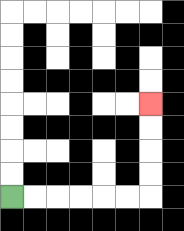{'start': '[0, 8]', 'end': '[6, 4]', 'path_directions': 'R,R,R,R,R,R,U,U,U,U', 'path_coordinates': '[[0, 8], [1, 8], [2, 8], [3, 8], [4, 8], [5, 8], [6, 8], [6, 7], [6, 6], [6, 5], [6, 4]]'}